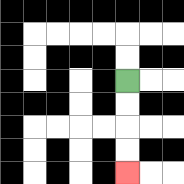{'start': '[5, 3]', 'end': '[5, 7]', 'path_directions': 'D,D,D,D', 'path_coordinates': '[[5, 3], [5, 4], [5, 5], [5, 6], [5, 7]]'}